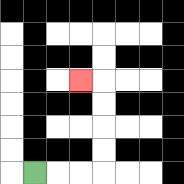{'start': '[1, 7]', 'end': '[3, 3]', 'path_directions': 'R,R,R,U,U,U,U,L', 'path_coordinates': '[[1, 7], [2, 7], [3, 7], [4, 7], [4, 6], [4, 5], [4, 4], [4, 3], [3, 3]]'}